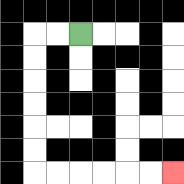{'start': '[3, 1]', 'end': '[7, 7]', 'path_directions': 'L,L,D,D,D,D,D,D,R,R,R,R,R,R', 'path_coordinates': '[[3, 1], [2, 1], [1, 1], [1, 2], [1, 3], [1, 4], [1, 5], [1, 6], [1, 7], [2, 7], [3, 7], [4, 7], [5, 7], [6, 7], [7, 7]]'}